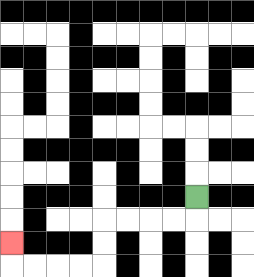{'start': '[8, 8]', 'end': '[0, 10]', 'path_directions': 'D,L,L,L,L,D,D,L,L,L,L,U', 'path_coordinates': '[[8, 8], [8, 9], [7, 9], [6, 9], [5, 9], [4, 9], [4, 10], [4, 11], [3, 11], [2, 11], [1, 11], [0, 11], [0, 10]]'}